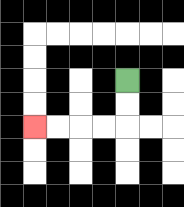{'start': '[5, 3]', 'end': '[1, 5]', 'path_directions': 'D,D,L,L,L,L', 'path_coordinates': '[[5, 3], [5, 4], [5, 5], [4, 5], [3, 5], [2, 5], [1, 5]]'}